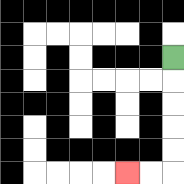{'start': '[7, 2]', 'end': '[5, 7]', 'path_directions': 'D,D,D,D,D,L,L', 'path_coordinates': '[[7, 2], [7, 3], [7, 4], [7, 5], [7, 6], [7, 7], [6, 7], [5, 7]]'}